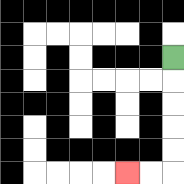{'start': '[7, 2]', 'end': '[5, 7]', 'path_directions': 'D,D,D,D,D,L,L', 'path_coordinates': '[[7, 2], [7, 3], [7, 4], [7, 5], [7, 6], [7, 7], [6, 7], [5, 7]]'}